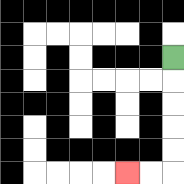{'start': '[7, 2]', 'end': '[5, 7]', 'path_directions': 'D,D,D,D,D,L,L', 'path_coordinates': '[[7, 2], [7, 3], [7, 4], [7, 5], [7, 6], [7, 7], [6, 7], [5, 7]]'}